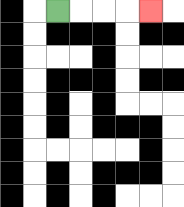{'start': '[2, 0]', 'end': '[6, 0]', 'path_directions': 'R,R,R,R', 'path_coordinates': '[[2, 0], [3, 0], [4, 0], [5, 0], [6, 0]]'}